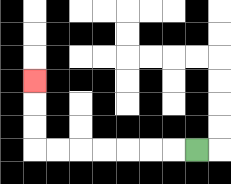{'start': '[8, 6]', 'end': '[1, 3]', 'path_directions': 'L,L,L,L,L,L,L,U,U,U', 'path_coordinates': '[[8, 6], [7, 6], [6, 6], [5, 6], [4, 6], [3, 6], [2, 6], [1, 6], [1, 5], [1, 4], [1, 3]]'}